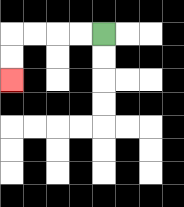{'start': '[4, 1]', 'end': '[0, 3]', 'path_directions': 'L,L,L,L,D,D', 'path_coordinates': '[[4, 1], [3, 1], [2, 1], [1, 1], [0, 1], [0, 2], [0, 3]]'}